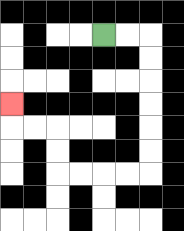{'start': '[4, 1]', 'end': '[0, 4]', 'path_directions': 'R,R,D,D,D,D,D,D,L,L,L,L,U,U,L,L,U', 'path_coordinates': '[[4, 1], [5, 1], [6, 1], [6, 2], [6, 3], [6, 4], [6, 5], [6, 6], [6, 7], [5, 7], [4, 7], [3, 7], [2, 7], [2, 6], [2, 5], [1, 5], [0, 5], [0, 4]]'}